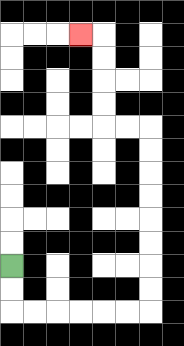{'start': '[0, 11]', 'end': '[3, 1]', 'path_directions': 'D,D,R,R,R,R,R,R,U,U,U,U,U,U,U,U,L,L,U,U,U,U,L', 'path_coordinates': '[[0, 11], [0, 12], [0, 13], [1, 13], [2, 13], [3, 13], [4, 13], [5, 13], [6, 13], [6, 12], [6, 11], [6, 10], [6, 9], [6, 8], [6, 7], [6, 6], [6, 5], [5, 5], [4, 5], [4, 4], [4, 3], [4, 2], [4, 1], [3, 1]]'}